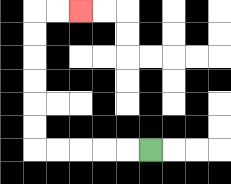{'start': '[6, 6]', 'end': '[3, 0]', 'path_directions': 'L,L,L,L,L,U,U,U,U,U,U,R,R', 'path_coordinates': '[[6, 6], [5, 6], [4, 6], [3, 6], [2, 6], [1, 6], [1, 5], [1, 4], [1, 3], [1, 2], [1, 1], [1, 0], [2, 0], [3, 0]]'}